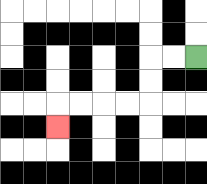{'start': '[8, 2]', 'end': '[2, 5]', 'path_directions': 'L,L,D,D,L,L,L,L,D', 'path_coordinates': '[[8, 2], [7, 2], [6, 2], [6, 3], [6, 4], [5, 4], [4, 4], [3, 4], [2, 4], [2, 5]]'}